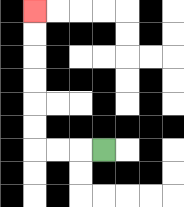{'start': '[4, 6]', 'end': '[1, 0]', 'path_directions': 'L,L,L,U,U,U,U,U,U', 'path_coordinates': '[[4, 6], [3, 6], [2, 6], [1, 6], [1, 5], [1, 4], [1, 3], [1, 2], [1, 1], [1, 0]]'}